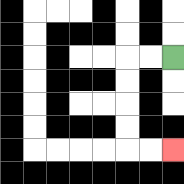{'start': '[7, 2]', 'end': '[7, 6]', 'path_directions': 'L,L,D,D,D,D,R,R', 'path_coordinates': '[[7, 2], [6, 2], [5, 2], [5, 3], [5, 4], [5, 5], [5, 6], [6, 6], [7, 6]]'}